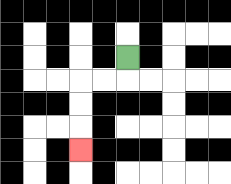{'start': '[5, 2]', 'end': '[3, 6]', 'path_directions': 'D,L,L,D,D,D', 'path_coordinates': '[[5, 2], [5, 3], [4, 3], [3, 3], [3, 4], [3, 5], [3, 6]]'}